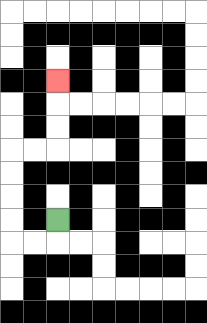{'start': '[2, 9]', 'end': '[2, 3]', 'path_directions': 'D,L,L,U,U,U,U,R,R,U,U,U', 'path_coordinates': '[[2, 9], [2, 10], [1, 10], [0, 10], [0, 9], [0, 8], [0, 7], [0, 6], [1, 6], [2, 6], [2, 5], [2, 4], [2, 3]]'}